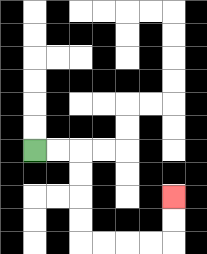{'start': '[1, 6]', 'end': '[7, 8]', 'path_directions': 'R,R,D,D,D,D,R,R,R,R,U,U', 'path_coordinates': '[[1, 6], [2, 6], [3, 6], [3, 7], [3, 8], [3, 9], [3, 10], [4, 10], [5, 10], [6, 10], [7, 10], [7, 9], [7, 8]]'}